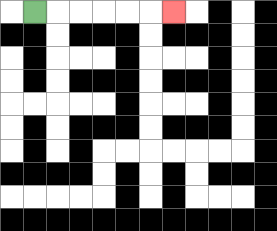{'start': '[1, 0]', 'end': '[7, 0]', 'path_directions': 'R,R,R,R,R,R', 'path_coordinates': '[[1, 0], [2, 0], [3, 0], [4, 0], [5, 0], [6, 0], [7, 0]]'}